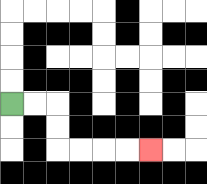{'start': '[0, 4]', 'end': '[6, 6]', 'path_directions': 'R,R,D,D,R,R,R,R', 'path_coordinates': '[[0, 4], [1, 4], [2, 4], [2, 5], [2, 6], [3, 6], [4, 6], [5, 6], [6, 6]]'}